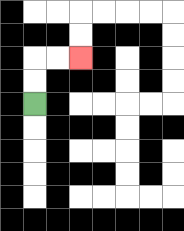{'start': '[1, 4]', 'end': '[3, 2]', 'path_directions': 'U,U,R,R', 'path_coordinates': '[[1, 4], [1, 3], [1, 2], [2, 2], [3, 2]]'}